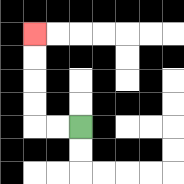{'start': '[3, 5]', 'end': '[1, 1]', 'path_directions': 'L,L,U,U,U,U', 'path_coordinates': '[[3, 5], [2, 5], [1, 5], [1, 4], [1, 3], [1, 2], [1, 1]]'}